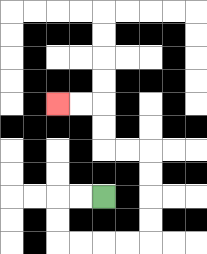{'start': '[4, 8]', 'end': '[2, 4]', 'path_directions': 'L,L,D,D,R,R,R,R,U,U,U,U,L,L,U,U,L,L', 'path_coordinates': '[[4, 8], [3, 8], [2, 8], [2, 9], [2, 10], [3, 10], [4, 10], [5, 10], [6, 10], [6, 9], [6, 8], [6, 7], [6, 6], [5, 6], [4, 6], [4, 5], [4, 4], [3, 4], [2, 4]]'}